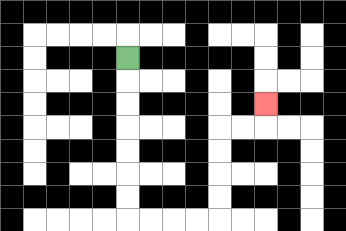{'start': '[5, 2]', 'end': '[11, 4]', 'path_directions': 'D,D,D,D,D,D,D,R,R,R,R,U,U,U,U,R,R,U', 'path_coordinates': '[[5, 2], [5, 3], [5, 4], [5, 5], [5, 6], [5, 7], [5, 8], [5, 9], [6, 9], [7, 9], [8, 9], [9, 9], [9, 8], [9, 7], [9, 6], [9, 5], [10, 5], [11, 5], [11, 4]]'}